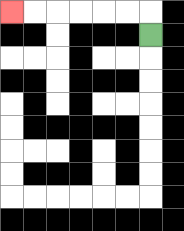{'start': '[6, 1]', 'end': '[0, 0]', 'path_directions': 'U,L,L,L,L,L,L', 'path_coordinates': '[[6, 1], [6, 0], [5, 0], [4, 0], [3, 0], [2, 0], [1, 0], [0, 0]]'}